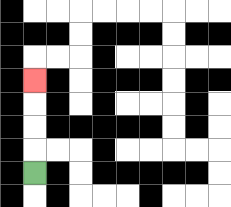{'start': '[1, 7]', 'end': '[1, 3]', 'path_directions': 'U,U,U,U', 'path_coordinates': '[[1, 7], [1, 6], [1, 5], [1, 4], [1, 3]]'}